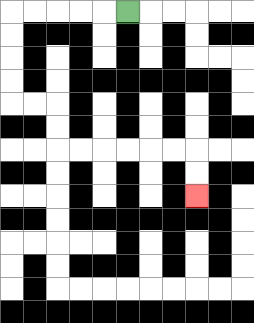{'start': '[5, 0]', 'end': '[8, 8]', 'path_directions': 'L,L,L,L,L,D,D,D,D,R,R,D,D,R,R,R,R,R,R,D,D', 'path_coordinates': '[[5, 0], [4, 0], [3, 0], [2, 0], [1, 0], [0, 0], [0, 1], [0, 2], [0, 3], [0, 4], [1, 4], [2, 4], [2, 5], [2, 6], [3, 6], [4, 6], [5, 6], [6, 6], [7, 6], [8, 6], [8, 7], [8, 8]]'}